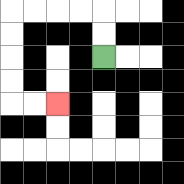{'start': '[4, 2]', 'end': '[2, 4]', 'path_directions': 'U,U,L,L,L,L,D,D,D,D,R,R', 'path_coordinates': '[[4, 2], [4, 1], [4, 0], [3, 0], [2, 0], [1, 0], [0, 0], [0, 1], [0, 2], [0, 3], [0, 4], [1, 4], [2, 4]]'}